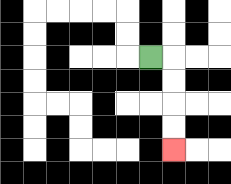{'start': '[6, 2]', 'end': '[7, 6]', 'path_directions': 'R,D,D,D,D', 'path_coordinates': '[[6, 2], [7, 2], [7, 3], [7, 4], [7, 5], [7, 6]]'}